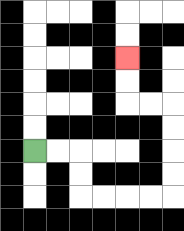{'start': '[1, 6]', 'end': '[5, 2]', 'path_directions': 'R,R,D,D,R,R,R,R,U,U,U,U,L,L,U,U', 'path_coordinates': '[[1, 6], [2, 6], [3, 6], [3, 7], [3, 8], [4, 8], [5, 8], [6, 8], [7, 8], [7, 7], [7, 6], [7, 5], [7, 4], [6, 4], [5, 4], [5, 3], [5, 2]]'}